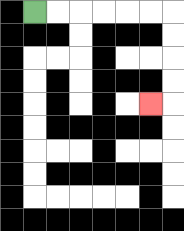{'start': '[1, 0]', 'end': '[6, 4]', 'path_directions': 'R,R,R,R,R,R,D,D,D,D,L', 'path_coordinates': '[[1, 0], [2, 0], [3, 0], [4, 0], [5, 0], [6, 0], [7, 0], [7, 1], [7, 2], [7, 3], [7, 4], [6, 4]]'}